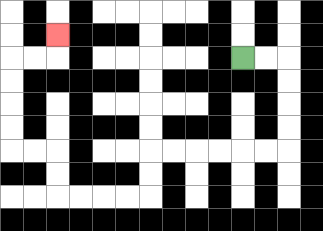{'start': '[10, 2]', 'end': '[2, 1]', 'path_directions': 'R,R,D,D,D,D,L,L,L,L,L,L,D,D,L,L,L,L,U,U,L,L,U,U,U,U,R,R,U', 'path_coordinates': '[[10, 2], [11, 2], [12, 2], [12, 3], [12, 4], [12, 5], [12, 6], [11, 6], [10, 6], [9, 6], [8, 6], [7, 6], [6, 6], [6, 7], [6, 8], [5, 8], [4, 8], [3, 8], [2, 8], [2, 7], [2, 6], [1, 6], [0, 6], [0, 5], [0, 4], [0, 3], [0, 2], [1, 2], [2, 2], [2, 1]]'}